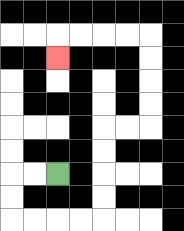{'start': '[2, 7]', 'end': '[2, 2]', 'path_directions': 'L,L,D,D,R,R,R,R,U,U,U,U,R,R,U,U,U,U,L,L,L,L,D', 'path_coordinates': '[[2, 7], [1, 7], [0, 7], [0, 8], [0, 9], [1, 9], [2, 9], [3, 9], [4, 9], [4, 8], [4, 7], [4, 6], [4, 5], [5, 5], [6, 5], [6, 4], [6, 3], [6, 2], [6, 1], [5, 1], [4, 1], [3, 1], [2, 1], [2, 2]]'}